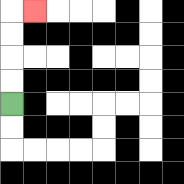{'start': '[0, 4]', 'end': '[1, 0]', 'path_directions': 'U,U,U,U,R', 'path_coordinates': '[[0, 4], [0, 3], [0, 2], [0, 1], [0, 0], [1, 0]]'}